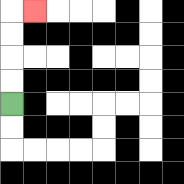{'start': '[0, 4]', 'end': '[1, 0]', 'path_directions': 'U,U,U,U,R', 'path_coordinates': '[[0, 4], [0, 3], [0, 2], [0, 1], [0, 0], [1, 0]]'}